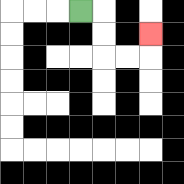{'start': '[3, 0]', 'end': '[6, 1]', 'path_directions': 'R,D,D,R,R,U', 'path_coordinates': '[[3, 0], [4, 0], [4, 1], [4, 2], [5, 2], [6, 2], [6, 1]]'}